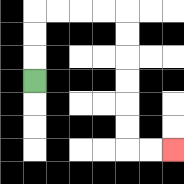{'start': '[1, 3]', 'end': '[7, 6]', 'path_directions': 'U,U,U,R,R,R,R,D,D,D,D,D,D,R,R', 'path_coordinates': '[[1, 3], [1, 2], [1, 1], [1, 0], [2, 0], [3, 0], [4, 0], [5, 0], [5, 1], [5, 2], [5, 3], [5, 4], [5, 5], [5, 6], [6, 6], [7, 6]]'}